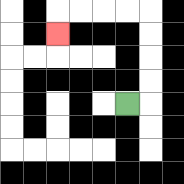{'start': '[5, 4]', 'end': '[2, 1]', 'path_directions': 'R,U,U,U,U,L,L,L,L,D', 'path_coordinates': '[[5, 4], [6, 4], [6, 3], [6, 2], [6, 1], [6, 0], [5, 0], [4, 0], [3, 0], [2, 0], [2, 1]]'}